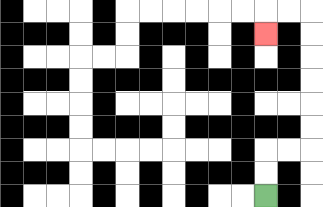{'start': '[11, 8]', 'end': '[11, 1]', 'path_directions': 'U,U,R,R,U,U,U,U,U,U,L,L,D', 'path_coordinates': '[[11, 8], [11, 7], [11, 6], [12, 6], [13, 6], [13, 5], [13, 4], [13, 3], [13, 2], [13, 1], [13, 0], [12, 0], [11, 0], [11, 1]]'}